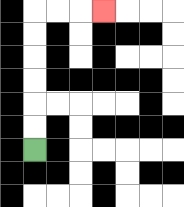{'start': '[1, 6]', 'end': '[4, 0]', 'path_directions': 'U,U,U,U,U,U,R,R,R', 'path_coordinates': '[[1, 6], [1, 5], [1, 4], [1, 3], [1, 2], [1, 1], [1, 0], [2, 0], [3, 0], [4, 0]]'}